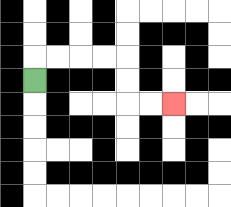{'start': '[1, 3]', 'end': '[7, 4]', 'path_directions': 'U,R,R,R,R,D,D,R,R', 'path_coordinates': '[[1, 3], [1, 2], [2, 2], [3, 2], [4, 2], [5, 2], [5, 3], [5, 4], [6, 4], [7, 4]]'}